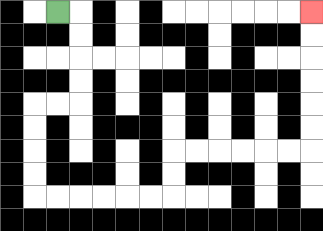{'start': '[2, 0]', 'end': '[13, 0]', 'path_directions': 'R,D,D,D,D,L,L,D,D,D,D,R,R,R,R,R,R,U,U,R,R,R,R,R,R,U,U,U,U,U,U', 'path_coordinates': '[[2, 0], [3, 0], [3, 1], [3, 2], [3, 3], [3, 4], [2, 4], [1, 4], [1, 5], [1, 6], [1, 7], [1, 8], [2, 8], [3, 8], [4, 8], [5, 8], [6, 8], [7, 8], [7, 7], [7, 6], [8, 6], [9, 6], [10, 6], [11, 6], [12, 6], [13, 6], [13, 5], [13, 4], [13, 3], [13, 2], [13, 1], [13, 0]]'}